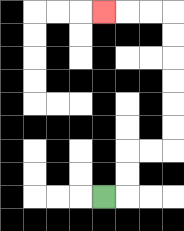{'start': '[4, 8]', 'end': '[4, 0]', 'path_directions': 'R,U,U,R,R,U,U,U,U,U,U,L,L,L', 'path_coordinates': '[[4, 8], [5, 8], [5, 7], [5, 6], [6, 6], [7, 6], [7, 5], [7, 4], [7, 3], [7, 2], [7, 1], [7, 0], [6, 0], [5, 0], [4, 0]]'}